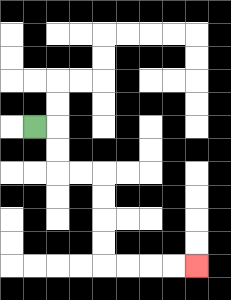{'start': '[1, 5]', 'end': '[8, 11]', 'path_directions': 'R,D,D,R,R,D,D,D,D,R,R,R,R', 'path_coordinates': '[[1, 5], [2, 5], [2, 6], [2, 7], [3, 7], [4, 7], [4, 8], [4, 9], [4, 10], [4, 11], [5, 11], [6, 11], [7, 11], [8, 11]]'}